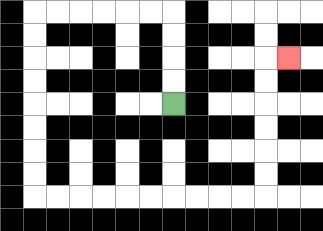{'start': '[7, 4]', 'end': '[12, 2]', 'path_directions': 'U,U,U,U,L,L,L,L,L,L,D,D,D,D,D,D,D,D,R,R,R,R,R,R,R,R,R,R,U,U,U,U,U,U,R', 'path_coordinates': '[[7, 4], [7, 3], [7, 2], [7, 1], [7, 0], [6, 0], [5, 0], [4, 0], [3, 0], [2, 0], [1, 0], [1, 1], [1, 2], [1, 3], [1, 4], [1, 5], [1, 6], [1, 7], [1, 8], [2, 8], [3, 8], [4, 8], [5, 8], [6, 8], [7, 8], [8, 8], [9, 8], [10, 8], [11, 8], [11, 7], [11, 6], [11, 5], [11, 4], [11, 3], [11, 2], [12, 2]]'}